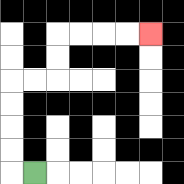{'start': '[1, 7]', 'end': '[6, 1]', 'path_directions': 'L,U,U,U,U,R,R,U,U,R,R,R,R', 'path_coordinates': '[[1, 7], [0, 7], [0, 6], [0, 5], [0, 4], [0, 3], [1, 3], [2, 3], [2, 2], [2, 1], [3, 1], [4, 1], [5, 1], [6, 1]]'}